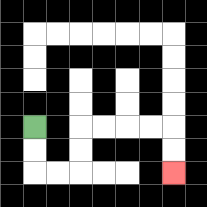{'start': '[1, 5]', 'end': '[7, 7]', 'path_directions': 'D,D,R,R,U,U,R,R,R,R,D,D', 'path_coordinates': '[[1, 5], [1, 6], [1, 7], [2, 7], [3, 7], [3, 6], [3, 5], [4, 5], [5, 5], [6, 5], [7, 5], [7, 6], [7, 7]]'}